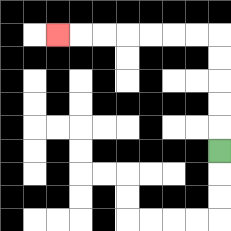{'start': '[9, 6]', 'end': '[2, 1]', 'path_directions': 'U,U,U,U,U,L,L,L,L,L,L,L', 'path_coordinates': '[[9, 6], [9, 5], [9, 4], [9, 3], [9, 2], [9, 1], [8, 1], [7, 1], [6, 1], [5, 1], [4, 1], [3, 1], [2, 1]]'}